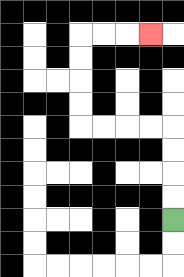{'start': '[7, 9]', 'end': '[6, 1]', 'path_directions': 'U,U,U,U,L,L,L,L,U,U,U,U,R,R,R', 'path_coordinates': '[[7, 9], [7, 8], [7, 7], [7, 6], [7, 5], [6, 5], [5, 5], [4, 5], [3, 5], [3, 4], [3, 3], [3, 2], [3, 1], [4, 1], [5, 1], [6, 1]]'}